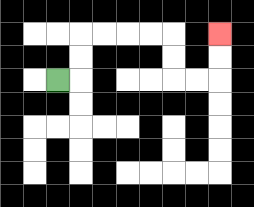{'start': '[2, 3]', 'end': '[9, 1]', 'path_directions': 'R,U,U,R,R,R,R,D,D,R,R,U,U', 'path_coordinates': '[[2, 3], [3, 3], [3, 2], [3, 1], [4, 1], [5, 1], [6, 1], [7, 1], [7, 2], [7, 3], [8, 3], [9, 3], [9, 2], [9, 1]]'}